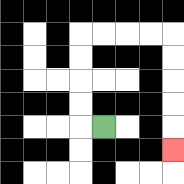{'start': '[4, 5]', 'end': '[7, 6]', 'path_directions': 'L,U,U,U,U,R,R,R,R,D,D,D,D,D', 'path_coordinates': '[[4, 5], [3, 5], [3, 4], [3, 3], [3, 2], [3, 1], [4, 1], [5, 1], [6, 1], [7, 1], [7, 2], [7, 3], [7, 4], [7, 5], [7, 6]]'}